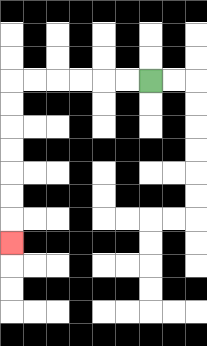{'start': '[6, 3]', 'end': '[0, 10]', 'path_directions': 'L,L,L,L,L,L,D,D,D,D,D,D,D', 'path_coordinates': '[[6, 3], [5, 3], [4, 3], [3, 3], [2, 3], [1, 3], [0, 3], [0, 4], [0, 5], [0, 6], [0, 7], [0, 8], [0, 9], [0, 10]]'}